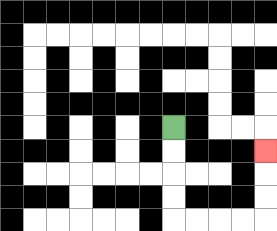{'start': '[7, 5]', 'end': '[11, 6]', 'path_directions': 'D,D,D,D,R,R,R,R,U,U,U', 'path_coordinates': '[[7, 5], [7, 6], [7, 7], [7, 8], [7, 9], [8, 9], [9, 9], [10, 9], [11, 9], [11, 8], [11, 7], [11, 6]]'}